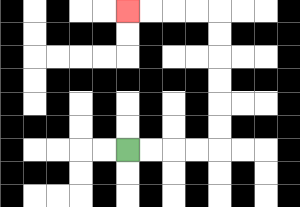{'start': '[5, 6]', 'end': '[5, 0]', 'path_directions': 'R,R,R,R,U,U,U,U,U,U,L,L,L,L', 'path_coordinates': '[[5, 6], [6, 6], [7, 6], [8, 6], [9, 6], [9, 5], [9, 4], [9, 3], [9, 2], [9, 1], [9, 0], [8, 0], [7, 0], [6, 0], [5, 0]]'}